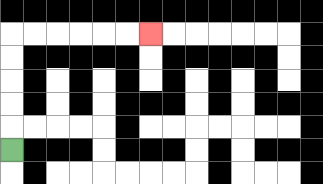{'start': '[0, 6]', 'end': '[6, 1]', 'path_directions': 'U,U,U,U,U,R,R,R,R,R,R', 'path_coordinates': '[[0, 6], [0, 5], [0, 4], [0, 3], [0, 2], [0, 1], [1, 1], [2, 1], [3, 1], [4, 1], [5, 1], [6, 1]]'}